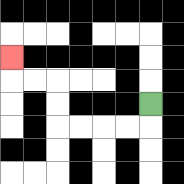{'start': '[6, 4]', 'end': '[0, 2]', 'path_directions': 'D,L,L,L,L,U,U,L,L,U', 'path_coordinates': '[[6, 4], [6, 5], [5, 5], [4, 5], [3, 5], [2, 5], [2, 4], [2, 3], [1, 3], [0, 3], [0, 2]]'}